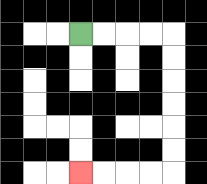{'start': '[3, 1]', 'end': '[3, 7]', 'path_directions': 'R,R,R,R,D,D,D,D,D,D,L,L,L,L', 'path_coordinates': '[[3, 1], [4, 1], [5, 1], [6, 1], [7, 1], [7, 2], [7, 3], [7, 4], [7, 5], [7, 6], [7, 7], [6, 7], [5, 7], [4, 7], [3, 7]]'}